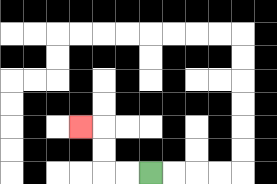{'start': '[6, 7]', 'end': '[3, 5]', 'path_directions': 'L,L,U,U,L', 'path_coordinates': '[[6, 7], [5, 7], [4, 7], [4, 6], [4, 5], [3, 5]]'}